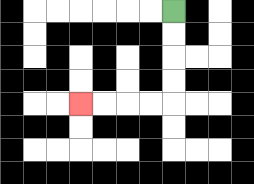{'start': '[7, 0]', 'end': '[3, 4]', 'path_directions': 'D,D,D,D,L,L,L,L', 'path_coordinates': '[[7, 0], [7, 1], [7, 2], [7, 3], [7, 4], [6, 4], [5, 4], [4, 4], [3, 4]]'}